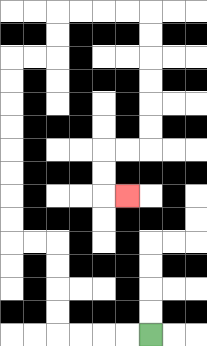{'start': '[6, 14]', 'end': '[5, 8]', 'path_directions': 'L,L,L,L,U,U,U,U,L,L,U,U,U,U,U,U,U,U,R,R,U,U,R,R,R,R,D,D,D,D,D,D,L,L,D,D,R', 'path_coordinates': '[[6, 14], [5, 14], [4, 14], [3, 14], [2, 14], [2, 13], [2, 12], [2, 11], [2, 10], [1, 10], [0, 10], [0, 9], [0, 8], [0, 7], [0, 6], [0, 5], [0, 4], [0, 3], [0, 2], [1, 2], [2, 2], [2, 1], [2, 0], [3, 0], [4, 0], [5, 0], [6, 0], [6, 1], [6, 2], [6, 3], [6, 4], [6, 5], [6, 6], [5, 6], [4, 6], [4, 7], [4, 8], [5, 8]]'}